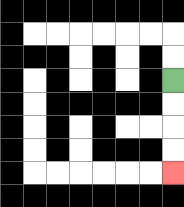{'start': '[7, 3]', 'end': '[7, 7]', 'path_directions': 'D,D,D,D', 'path_coordinates': '[[7, 3], [7, 4], [7, 5], [7, 6], [7, 7]]'}